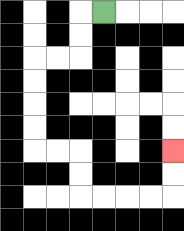{'start': '[4, 0]', 'end': '[7, 6]', 'path_directions': 'L,D,D,L,L,D,D,D,D,R,R,D,D,R,R,R,R,U,U', 'path_coordinates': '[[4, 0], [3, 0], [3, 1], [3, 2], [2, 2], [1, 2], [1, 3], [1, 4], [1, 5], [1, 6], [2, 6], [3, 6], [3, 7], [3, 8], [4, 8], [5, 8], [6, 8], [7, 8], [7, 7], [7, 6]]'}